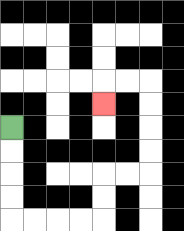{'start': '[0, 5]', 'end': '[4, 4]', 'path_directions': 'D,D,D,D,R,R,R,R,U,U,R,R,U,U,U,U,L,L,D', 'path_coordinates': '[[0, 5], [0, 6], [0, 7], [0, 8], [0, 9], [1, 9], [2, 9], [3, 9], [4, 9], [4, 8], [4, 7], [5, 7], [6, 7], [6, 6], [6, 5], [6, 4], [6, 3], [5, 3], [4, 3], [4, 4]]'}